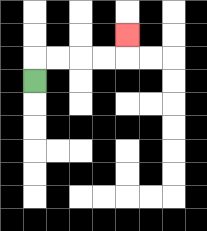{'start': '[1, 3]', 'end': '[5, 1]', 'path_directions': 'U,R,R,R,R,U', 'path_coordinates': '[[1, 3], [1, 2], [2, 2], [3, 2], [4, 2], [5, 2], [5, 1]]'}